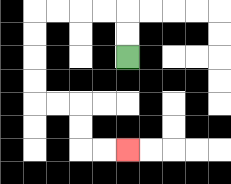{'start': '[5, 2]', 'end': '[5, 6]', 'path_directions': 'U,U,L,L,L,L,D,D,D,D,R,R,D,D,R,R', 'path_coordinates': '[[5, 2], [5, 1], [5, 0], [4, 0], [3, 0], [2, 0], [1, 0], [1, 1], [1, 2], [1, 3], [1, 4], [2, 4], [3, 4], [3, 5], [3, 6], [4, 6], [5, 6]]'}